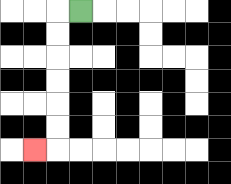{'start': '[3, 0]', 'end': '[1, 6]', 'path_directions': 'L,D,D,D,D,D,D,L', 'path_coordinates': '[[3, 0], [2, 0], [2, 1], [2, 2], [2, 3], [2, 4], [2, 5], [2, 6], [1, 6]]'}